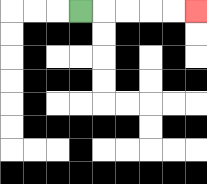{'start': '[3, 0]', 'end': '[8, 0]', 'path_directions': 'R,R,R,R,R', 'path_coordinates': '[[3, 0], [4, 0], [5, 0], [6, 0], [7, 0], [8, 0]]'}